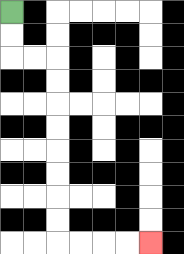{'start': '[0, 0]', 'end': '[6, 10]', 'path_directions': 'D,D,R,R,D,D,D,D,D,D,D,D,R,R,R,R', 'path_coordinates': '[[0, 0], [0, 1], [0, 2], [1, 2], [2, 2], [2, 3], [2, 4], [2, 5], [2, 6], [2, 7], [2, 8], [2, 9], [2, 10], [3, 10], [4, 10], [5, 10], [6, 10]]'}